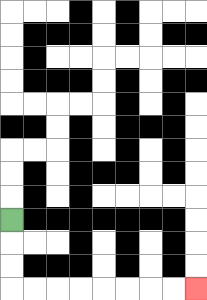{'start': '[0, 9]', 'end': '[8, 12]', 'path_directions': 'D,D,D,R,R,R,R,R,R,R,R', 'path_coordinates': '[[0, 9], [0, 10], [0, 11], [0, 12], [1, 12], [2, 12], [3, 12], [4, 12], [5, 12], [6, 12], [7, 12], [8, 12]]'}